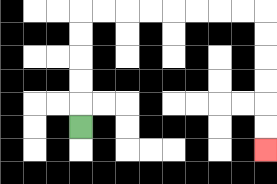{'start': '[3, 5]', 'end': '[11, 6]', 'path_directions': 'U,U,U,U,U,R,R,R,R,R,R,R,R,D,D,D,D,D,D', 'path_coordinates': '[[3, 5], [3, 4], [3, 3], [3, 2], [3, 1], [3, 0], [4, 0], [5, 0], [6, 0], [7, 0], [8, 0], [9, 0], [10, 0], [11, 0], [11, 1], [11, 2], [11, 3], [11, 4], [11, 5], [11, 6]]'}